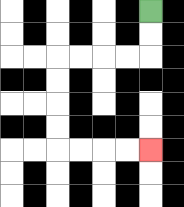{'start': '[6, 0]', 'end': '[6, 6]', 'path_directions': 'D,D,L,L,L,L,D,D,D,D,R,R,R,R', 'path_coordinates': '[[6, 0], [6, 1], [6, 2], [5, 2], [4, 2], [3, 2], [2, 2], [2, 3], [2, 4], [2, 5], [2, 6], [3, 6], [4, 6], [5, 6], [6, 6]]'}